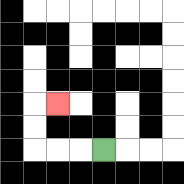{'start': '[4, 6]', 'end': '[2, 4]', 'path_directions': 'L,L,L,U,U,R', 'path_coordinates': '[[4, 6], [3, 6], [2, 6], [1, 6], [1, 5], [1, 4], [2, 4]]'}